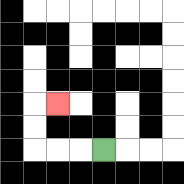{'start': '[4, 6]', 'end': '[2, 4]', 'path_directions': 'L,L,L,U,U,R', 'path_coordinates': '[[4, 6], [3, 6], [2, 6], [1, 6], [1, 5], [1, 4], [2, 4]]'}